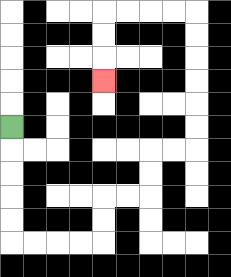{'start': '[0, 5]', 'end': '[4, 3]', 'path_directions': 'D,D,D,D,D,R,R,R,R,U,U,R,R,U,U,R,R,U,U,U,U,U,U,L,L,L,L,D,D,D', 'path_coordinates': '[[0, 5], [0, 6], [0, 7], [0, 8], [0, 9], [0, 10], [1, 10], [2, 10], [3, 10], [4, 10], [4, 9], [4, 8], [5, 8], [6, 8], [6, 7], [6, 6], [7, 6], [8, 6], [8, 5], [8, 4], [8, 3], [8, 2], [8, 1], [8, 0], [7, 0], [6, 0], [5, 0], [4, 0], [4, 1], [4, 2], [4, 3]]'}